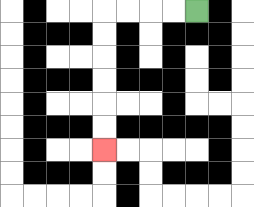{'start': '[8, 0]', 'end': '[4, 6]', 'path_directions': 'L,L,L,L,D,D,D,D,D,D', 'path_coordinates': '[[8, 0], [7, 0], [6, 0], [5, 0], [4, 0], [4, 1], [4, 2], [4, 3], [4, 4], [4, 5], [4, 6]]'}